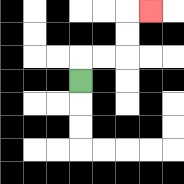{'start': '[3, 3]', 'end': '[6, 0]', 'path_directions': 'U,R,R,U,U,R', 'path_coordinates': '[[3, 3], [3, 2], [4, 2], [5, 2], [5, 1], [5, 0], [6, 0]]'}